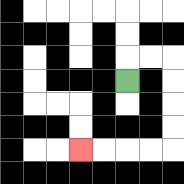{'start': '[5, 3]', 'end': '[3, 6]', 'path_directions': 'U,R,R,D,D,D,D,L,L,L,L', 'path_coordinates': '[[5, 3], [5, 2], [6, 2], [7, 2], [7, 3], [7, 4], [7, 5], [7, 6], [6, 6], [5, 6], [4, 6], [3, 6]]'}